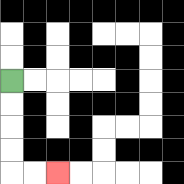{'start': '[0, 3]', 'end': '[2, 7]', 'path_directions': 'D,D,D,D,R,R', 'path_coordinates': '[[0, 3], [0, 4], [0, 5], [0, 6], [0, 7], [1, 7], [2, 7]]'}